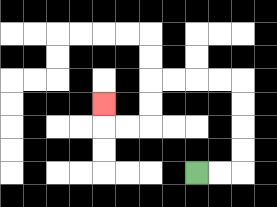{'start': '[8, 7]', 'end': '[4, 4]', 'path_directions': 'R,R,U,U,U,U,L,L,L,L,D,D,L,L,U', 'path_coordinates': '[[8, 7], [9, 7], [10, 7], [10, 6], [10, 5], [10, 4], [10, 3], [9, 3], [8, 3], [7, 3], [6, 3], [6, 4], [6, 5], [5, 5], [4, 5], [4, 4]]'}